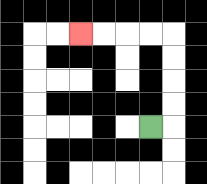{'start': '[6, 5]', 'end': '[3, 1]', 'path_directions': 'R,U,U,U,U,L,L,L,L', 'path_coordinates': '[[6, 5], [7, 5], [7, 4], [7, 3], [7, 2], [7, 1], [6, 1], [5, 1], [4, 1], [3, 1]]'}